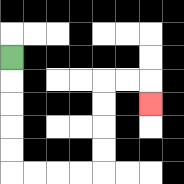{'start': '[0, 2]', 'end': '[6, 4]', 'path_directions': 'D,D,D,D,D,R,R,R,R,U,U,U,U,R,R,D', 'path_coordinates': '[[0, 2], [0, 3], [0, 4], [0, 5], [0, 6], [0, 7], [1, 7], [2, 7], [3, 7], [4, 7], [4, 6], [4, 5], [4, 4], [4, 3], [5, 3], [6, 3], [6, 4]]'}